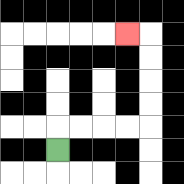{'start': '[2, 6]', 'end': '[5, 1]', 'path_directions': 'U,R,R,R,R,U,U,U,U,L', 'path_coordinates': '[[2, 6], [2, 5], [3, 5], [4, 5], [5, 5], [6, 5], [6, 4], [6, 3], [6, 2], [6, 1], [5, 1]]'}